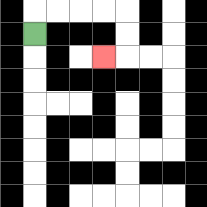{'start': '[1, 1]', 'end': '[4, 2]', 'path_directions': 'U,R,R,R,R,D,D,L', 'path_coordinates': '[[1, 1], [1, 0], [2, 0], [3, 0], [4, 0], [5, 0], [5, 1], [5, 2], [4, 2]]'}